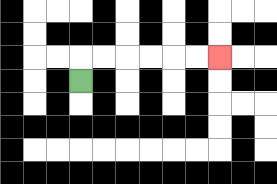{'start': '[3, 3]', 'end': '[9, 2]', 'path_directions': 'U,R,R,R,R,R,R', 'path_coordinates': '[[3, 3], [3, 2], [4, 2], [5, 2], [6, 2], [7, 2], [8, 2], [9, 2]]'}